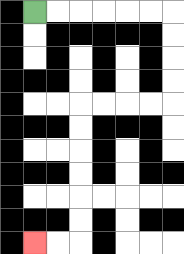{'start': '[1, 0]', 'end': '[1, 10]', 'path_directions': 'R,R,R,R,R,R,D,D,D,D,L,L,L,L,D,D,D,D,D,D,L,L', 'path_coordinates': '[[1, 0], [2, 0], [3, 0], [4, 0], [5, 0], [6, 0], [7, 0], [7, 1], [7, 2], [7, 3], [7, 4], [6, 4], [5, 4], [4, 4], [3, 4], [3, 5], [3, 6], [3, 7], [3, 8], [3, 9], [3, 10], [2, 10], [1, 10]]'}